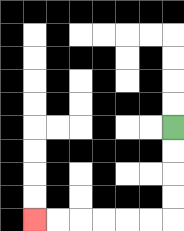{'start': '[7, 5]', 'end': '[1, 9]', 'path_directions': 'D,D,D,D,L,L,L,L,L,L', 'path_coordinates': '[[7, 5], [7, 6], [7, 7], [7, 8], [7, 9], [6, 9], [5, 9], [4, 9], [3, 9], [2, 9], [1, 9]]'}